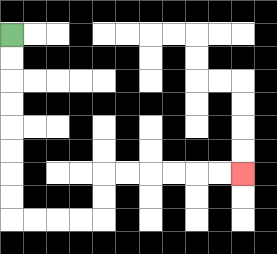{'start': '[0, 1]', 'end': '[10, 7]', 'path_directions': 'D,D,D,D,D,D,D,D,R,R,R,R,U,U,R,R,R,R,R,R', 'path_coordinates': '[[0, 1], [0, 2], [0, 3], [0, 4], [0, 5], [0, 6], [0, 7], [0, 8], [0, 9], [1, 9], [2, 9], [3, 9], [4, 9], [4, 8], [4, 7], [5, 7], [6, 7], [7, 7], [8, 7], [9, 7], [10, 7]]'}